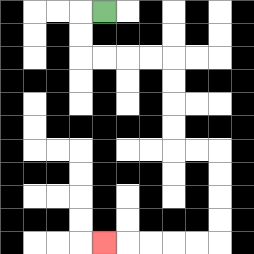{'start': '[4, 0]', 'end': '[4, 10]', 'path_directions': 'L,D,D,R,R,R,R,D,D,D,D,R,R,D,D,D,D,L,L,L,L,L', 'path_coordinates': '[[4, 0], [3, 0], [3, 1], [3, 2], [4, 2], [5, 2], [6, 2], [7, 2], [7, 3], [7, 4], [7, 5], [7, 6], [8, 6], [9, 6], [9, 7], [9, 8], [9, 9], [9, 10], [8, 10], [7, 10], [6, 10], [5, 10], [4, 10]]'}